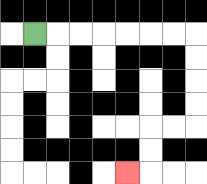{'start': '[1, 1]', 'end': '[5, 7]', 'path_directions': 'R,R,R,R,R,R,R,D,D,D,D,L,L,D,D,L', 'path_coordinates': '[[1, 1], [2, 1], [3, 1], [4, 1], [5, 1], [6, 1], [7, 1], [8, 1], [8, 2], [8, 3], [8, 4], [8, 5], [7, 5], [6, 5], [6, 6], [6, 7], [5, 7]]'}